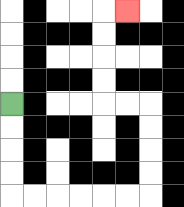{'start': '[0, 4]', 'end': '[5, 0]', 'path_directions': 'D,D,D,D,R,R,R,R,R,R,U,U,U,U,L,L,U,U,U,U,R', 'path_coordinates': '[[0, 4], [0, 5], [0, 6], [0, 7], [0, 8], [1, 8], [2, 8], [3, 8], [4, 8], [5, 8], [6, 8], [6, 7], [6, 6], [6, 5], [6, 4], [5, 4], [4, 4], [4, 3], [4, 2], [4, 1], [4, 0], [5, 0]]'}